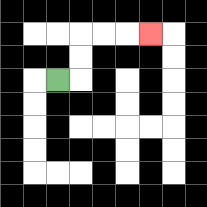{'start': '[2, 3]', 'end': '[6, 1]', 'path_directions': 'R,U,U,R,R,R', 'path_coordinates': '[[2, 3], [3, 3], [3, 2], [3, 1], [4, 1], [5, 1], [6, 1]]'}